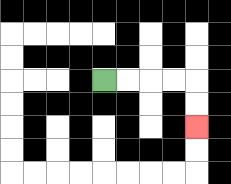{'start': '[4, 3]', 'end': '[8, 5]', 'path_directions': 'R,R,R,R,D,D', 'path_coordinates': '[[4, 3], [5, 3], [6, 3], [7, 3], [8, 3], [8, 4], [8, 5]]'}